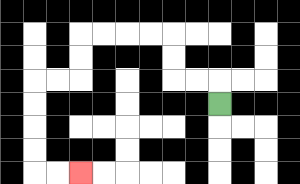{'start': '[9, 4]', 'end': '[3, 7]', 'path_directions': 'U,L,L,U,U,L,L,L,L,D,D,L,L,D,D,D,D,R,R', 'path_coordinates': '[[9, 4], [9, 3], [8, 3], [7, 3], [7, 2], [7, 1], [6, 1], [5, 1], [4, 1], [3, 1], [3, 2], [3, 3], [2, 3], [1, 3], [1, 4], [1, 5], [1, 6], [1, 7], [2, 7], [3, 7]]'}